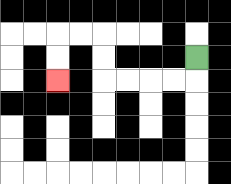{'start': '[8, 2]', 'end': '[2, 3]', 'path_directions': 'D,L,L,L,L,U,U,L,L,D,D', 'path_coordinates': '[[8, 2], [8, 3], [7, 3], [6, 3], [5, 3], [4, 3], [4, 2], [4, 1], [3, 1], [2, 1], [2, 2], [2, 3]]'}